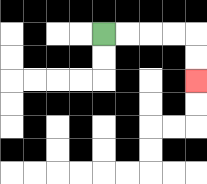{'start': '[4, 1]', 'end': '[8, 3]', 'path_directions': 'R,R,R,R,D,D', 'path_coordinates': '[[4, 1], [5, 1], [6, 1], [7, 1], [8, 1], [8, 2], [8, 3]]'}